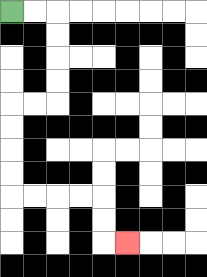{'start': '[0, 0]', 'end': '[5, 10]', 'path_directions': 'R,R,D,D,D,D,L,L,D,D,D,D,R,R,R,R,D,D,R', 'path_coordinates': '[[0, 0], [1, 0], [2, 0], [2, 1], [2, 2], [2, 3], [2, 4], [1, 4], [0, 4], [0, 5], [0, 6], [0, 7], [0, 8], [1, 8], [2, 8], [3, 8], [4, 8], [4, 9], [4, 10], [5, 10]]'}